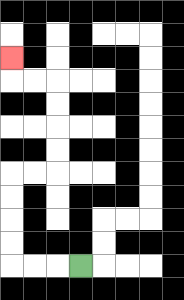{'start': '[3, 11]', 'end': '[0, 2]', 'path_directions': 'L,L,L,U,U,U,U,R,R,U,U,U,U,L,L,U', 'path_coordinates': '[[3, 11], [2, 11], [1, 11], [0, 11], [0, 10], [0, 9], [0, 8], [0, 7], [1, 7], [2, 7], [2, 6], [2, 5], [2, 4], [2, 3], [1, 3], [0, 3], [0, 2]]'}